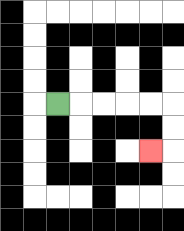{'start': '[2, 4]', 'end': '[6, 6]', 'path_directions': 'R,R,R,R,R,D,D,L', 'path_coordinates': '[[2, 4], [3, 4], [4, 4], [5, 4], [6, 4], [7, 4], [7, 5], [7, 6], [6, 6]]'}